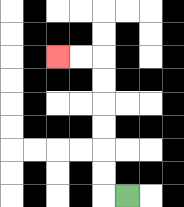{'start': '[5, 8]', 'end': '[2, 2]', 'path_directions': 'L,U,U,U,U,U,U,L,L', 'path_coordinates': '[[5, 8], [4, 8], [4, 7], [4, 6], [4, 5], [4, 4], [4, 3], [4, 2], [3, 2], [2, 2]]'}